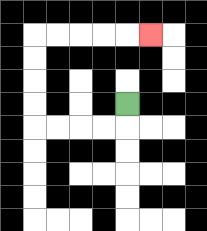{'start': '[5, 4]', 'end': '[6, 1]', 'path_directions': 'D,L,L,L,L,U,U,U,U,R,R,R,R,R', 'path_coordinates': '[[5, 4], [5, 5], [4, 5], [3, 5], [2, 5], [1, 5], [1, 4], [1, 3], [1, 2], [1, 1], [2, 1], [3, 1], [4, 1], [5, 1], [6, 1]]'}